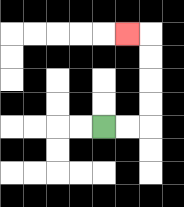{'start': '[4, 5]', 'end': '[5, 1]', 'path_directions': 'R,R,U,U,U,U,L', 'path_coordinates': '[[4, 5], [5, 5], [6, 5], [6, 4], [6, 3], [6, 2], [6, 1], [5, 1]]'}